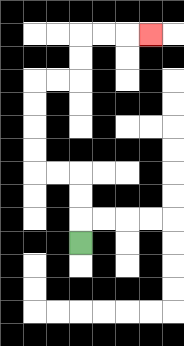{'start': '[3, 10]', 'end': '[6, 1]', 'path_directions': 'U,U,U,L,L,U,U,U,U,R,R,U,U,R,R,R', 'path_coordinates': '[[3, 10], [3, 9], [3, 8], [3, 7], [2, 7], [1, 7], [1, 6], [1, 5], [1, 4], [1, 3], [2, 3], [3, 3], [3, 2], [3, 1], [4, 1], [5, 1], [6, 1]]'}